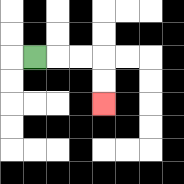{'start': '[1, 2]', 'end': '[4, 4]', 'path_directions': 'R,R,R,D,D', 'path_coordinates': '[[1, 2], [2, 2], [3, 2], [4, 2], [4, 3], [4, 4]]'}